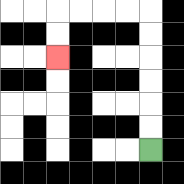{'start': '[6, 6]', 'end': '[2, 2]', 'path_directions': 'U,U,U,U,U,U,L,L,L,L,D,D', 'path_coordinates': '[[6, 6], [6, 5], [6, 4], [6, 3], [6, 2], [6, 1], [6, 0], [5, 0], [4, 0], [3, 0], [2, 0], [2, 1], [2, 2]]'}